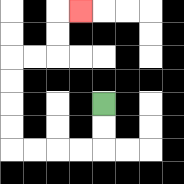{'start': '[4, 4]', 'end': '[3, 0]', 'path_directions': 'D,D,L,L,L,L,U,U,U,U,R,R,U,U,R', 'path_coordinates': '[[4, 4], [4, 5], [4, 6], [3, 6], [2, 6], [1, 6], [0, 6], [0, 5], [0, 4], [0, 3], [0, 2], [1, 2], [2, 2], [2, 1], [2, 0], [3, 0]]'}